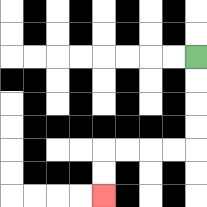{'start': '[8, 2]', 'end': '[4, 8]', 'path_directions': 'D,D,D,D,L,L,L,L,D,D', 'path_coordinates': '[[8, 2], [8, 3], [8, 4], [8, 5], [8, 6], [7, 6], [6, 6], [5, 6], [4, 6], [4, 7], [4, 8]]'}